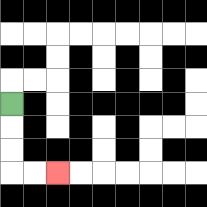{'start': '[0, 4]', 'end': '[2, 7]', 'path_directions': 'D,D,D,R,R', 'path_coordinates': '[[0, 4], [0, 5], [0, 6], [0, 7], [1, 7], [2, 7]]'}